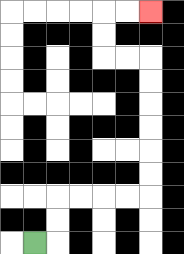{'start': '[1, 10]', 'end': '[6, 0]', 'path_directions': 'R,U,U,R,R,R,R,U,U,U,U,U,U,L,L,U,U,R,R', 'path_coordinates': '[[1, 10], [2, 10], [2, 9], [2, 8], [3, 8], [4, 8], [5, 8], [6, 8], [6, 7], [6, 6], [6, 5], [6, 4], [6, 3], [6, 2], [5, 2], [4, 2], [4, 1], [4, 0], [5, 0], [6, 0]]'}